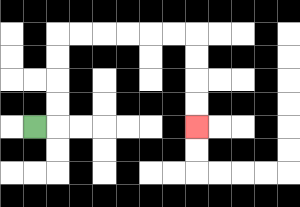{'start': '[1, 5]', 'end': '[8, 5]', 'path_directions': 'R,U,U,U,U,R,R,R,R,R,R,D,D,D,D', 'path_coordinates': '[[1, 5], [2, 5], [2, 4], [2, 3], [2, 2], [2, 1], [3, 1], [4, 1], [5, 1], [6, 1], [7, 1], [8, 1], [8, 2], [8, 3], [8, 4], [8, 5]]'}